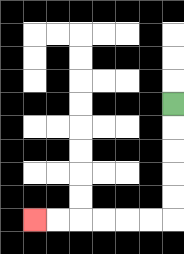{'start': '[7, 4]', 'end': '[1, 9]', 'path_directions': 'D,D,D,D,D,L,L,L,L,L,L', 'path_coordinates': '[[7, 4], [7, 5], [7, 6], [7, 7], [7, 8], [7, 9], [6, 9], [5, 9], [4, 9], [3, 9], [2, 9], [1, 9]]'}